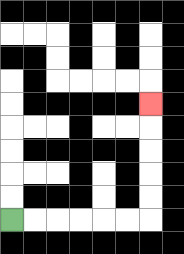{'start': '[0, 9]', 'end': '[6, 4]', 'path_directions': 'R,R,R,R,R,R,U,U,U,U,U', 'path_coordinates': '[[0, 9], [1, 9], [2, 9], [3, 9], [4, 9], [5, 9], [6, 9], [6, 8], [6, 7], [6, 6], [6, 5], [6, 4]]'}